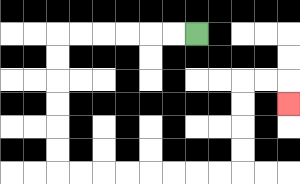{'start': '[8, 1]', 'end': '[12, 4]', 'path_directions': 'L,L,L,L,L,L,D,D,D,D,D,D,R,R,R,R,R,R,R,R,U,U,U,U,R,R,D', 'path_coordinates': '[[8, 1], [7, 1], [6, 1], [5, 1], [4, 1], [3, 1], [2, 1], [2, 2], [2, 3], [2, 4], [2, 5], [2, 6], [2, 7], [3, 7], [4, 7], [5, 7], [6, 7], [7, 7], [8, 7], [9, 7], [10, 7], [10, 6], [10, 5], [10, 4], [10, 3], [11, 3], [12, 3], [12, 4]]'}